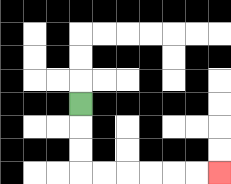{'start': '[3, 4]', 'end': '[9, 7]', 'path_directions': 'D,D,D,R,R,R,R,R,R', 'path_coordinates': '[[3, 4], [3, 5], [3, 6], [3, 7], [4, 7], [5, 7], [6, 7], [7, 7], [8, 7], [9, 7]]'}